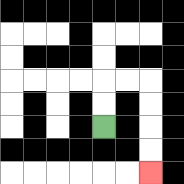{'start': '[4, 5]', 'end': '[6, 7]', 'path_directions': 'U,U,R,R,D,D,D,D', 'path_coordinates': '[[4, 5], [4, 4], [4, 3], [5, 3], [6, 3], [6, 4], [6, 5], [6, 6], [6, 7]]'}